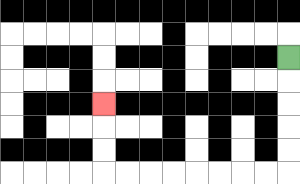{'start': '[12, 2]', 'end': '[4, 4]', 'path_directions': 'D,D,D,D,D,L,L,L,L,L,L,L,L,U,U,U', 'path_coordinates': '[[12, 2], [12, 3], [12, 4], [12, 5], [12, 6], [12, 7], [11, 7], [10, 7], [9, 7], [8, 7], [7, 7], [6, 7], [5, 7], [4, 7], [4, 6], [4, 5], [4, 4]]'}